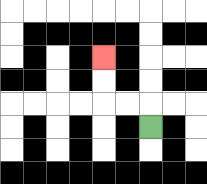{'start': '[6, 5]', 'end': '[4, 2]', 'path_directions': 'U,L,L,U,U', 'path_coordinates': '[[6, 5], [6, 4], [5, 4], [4, 4], [4, 3], [4, 2]]'}